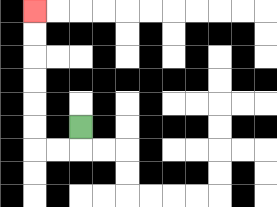{'start': '[3, 5]', 'end': '[1, 0]', 'path_directions': 'D,L,L,U,U,U,U,U,U', 'path_coordinates': '[[3, 5], [3, 6], [2, 6], [1, 6], [1, 5], [1, 4], [1, 3], [1, 2], [1, 1], [1, 0]]'}